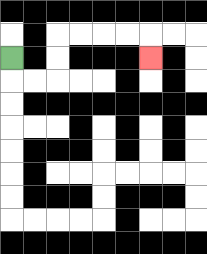{'start': '[0, 2]', 'end': '[6, 2]', 'path_directions': 'D,R,R,U,U,R,R,R,R,D', 'path_coordinates': '[[0, 2], [0, 3], [1, 3], [2, 3], [2, 2], [2, 1], [3, 1], [4, 1], [5, 1], [6, 1], [6, 2]]'}